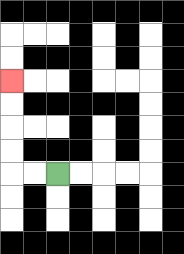{'start': '[2, 7]', 'end': '[0, 3]', 'path_directions': 'L,L,U,U,U,U', 'path_coordinates': '[[2, 7], [1, 7], [0, 7], [0, 6], [0, 5], [0, 4], [0, 3]]'}